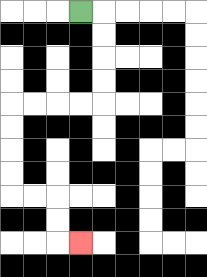{'start': '[3, 0]', 'end': '[3, 10]', 'path_directions': 'R,D,D,D,D,L,L,L,L,D,D,D,D,R,R,D,D,R', 'path_coordinates': '[[3, 0], [4, 0], [4, 1], [4, 2], [4, 3], [4, 4], [3, 4], [2, 4], [1, 4], [0, 4], [0, 5], [0, 6], [0, 7], [0, 8], [1, 8], [2, 8], [2, 9], [2, 10], [3, 10]]'}